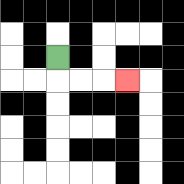{'start': '[2, 2]', 'end': '[5, 3]', 'path_directions': 'D,R,R,R', 'path_coordinates': '[[2, 2], [2, 3], [3, 3], [4, 3], [5, 3]]'}